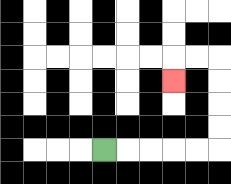{'start': '[4, 6]', 'end': '[7, 3]', 'path_directions': 'R,R,R,R,R,U,U,U,U,L,L,D', 'path_coordinates': '[[4, 6], [5, 6], [6, 6], [7, 6], [8, 6], [9, 6], [9, 5], [9, 4], [9, 3], [9, 2], [8, 2], [7, 2], [7, 3]]'}